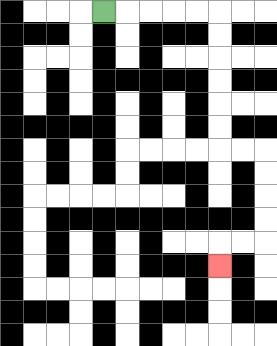{'start': '[4, 0]', 'end': '[9, 11]', 'path_directions': 'R,R,R,R,R,D,D,D,D,D,D,R,R,D,D,D,D,L,L,D', 'path_coordinates': '[[4, 0], [5, 0], [6, 0], [7, 0], [8, 0], [9, 0], [9, 1], [9, 2], [9, 3], [9, 4], [9, 5], [9, 6], [10, 6], [11, 6], [11, 7], [11, 8], [11, 9], [11, 10], [10, 10], [9, 10], [9, 11]]'}